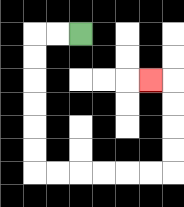{'start': '[3, 1]', 'end': '[6, 3]', 'path_directions': 'L,L,D,D,D,D,D,D,R,R,R,R,R,R,U,U,U,U,L', 'path_coordinates': '[[3, 1], [2, 1], [1, 1], [1, 2], [1, 3], [1, 4], [1, 5], [1, 6], [1, 7], [2, 7], [3, 7], [4, 7], [5, 7], [6, 7], [7, 7], [7, 6], [7, 5], [7, 4], [7, 3], [6, 3]]'}